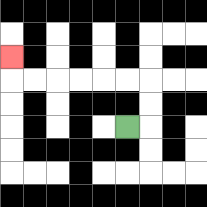{'start': '[5, 5]', 'end': '[0, 2]', 'path_directions': 'R,U,U,L,L,L,L,L,L,U', 'path_coordinates': '[[5, 5], [6, 5], [6, 4], [6, 3], [5, 3], [4, 3], [3, 3], [2, 3], [1, 3], [0, 3], [0, 2]]'}